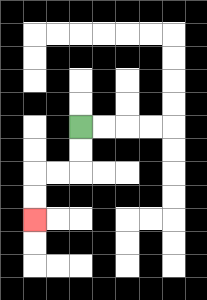{'start': '[3, 5]', 'end': '[1, 9]', 'path_directions': 'D,D,L,L,D,D', 'path_coordinates': '[[3, 5], [3, 6], [3, 7], [2, 7], [1, 7], [1, 8], [1, 9]]'}